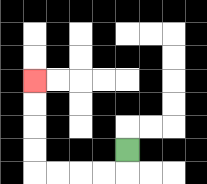{'start': '[5, 6]', 'end': '[1, 3]', 'path_directions': 'D,L,L,L,L,U,U,U,U', 'path_coordinates': '[[5, 6], [5, 7], [4, 7], [3, 7], [2, 7], [1, 7], [1, 6], [1, 5], [1, 4], [1, 3]]'}